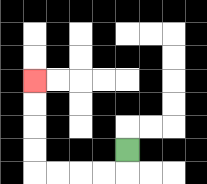{'start': '[5, 6]', 'end': '[1, 3]', 'path_directions': 'D,L,L,L,L,U,U,U,U', 'path_coordinates': '[[5, 6], [5, 7], [4, 7], [3, 7], [2, 7], [1, 7], [1, 6], [1, 5], [1, 4], [1, 3]]'}